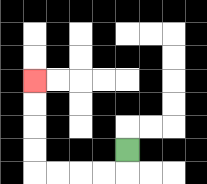{'start': '[5, 6]', 'end': '[1, 3]', 'path_directions': 'D,L,L,L,L,U,U,U,U', 'path_coordinates': '[[5, 6], [5, 7], [4, 7], [3, 7], [2, 7], [1, 7], [1, 6], [1, 5], [1, 4], [1, 3]]'}